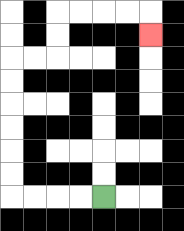{'start': '[4, 8]', 'end': '[6, 1]', 'path_directions': 'L,L,L,L,U,U,U,U,U,U,R,R,U,U,R,R,R,R,D', 'path_coordinates': '[[4, 8], [3, 8], [2, 8], [1, 8], [0, 8], [0, 7], [0, 6], [0, 5], [0, 4], [0, 3], [0, 2], [1, 2], [2, 2], [2, 1], [2, 0], [3, 0], [4, 0], [5, 0], [6, 0], [6, 1]]'}